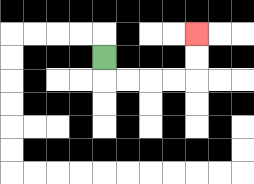{'start': '[4, 2]', 'end': '[8, 1]', 'path_directions': 'D,R,R,R,R,U,U', 'path_coordinates': '[[4, 2], [4, 3], [5, 3], [6, 3], [7, 3], [8, 3], [8, 2], [8, 1]]'}